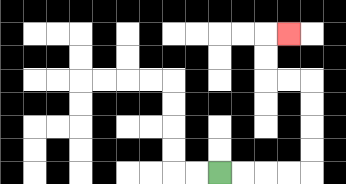{'start': '[9, 7]', 'end': '[12, 1]', 'path_directions': 'R,R,R,R,U,U,U,U,L,L,U,U,R', 'path_coordinates': '[[9, 7], [10, 7], [11, 7], [12, 7], [13, 7], [13, 6], [13, 5], [13, 4], [13, 3], [12, 3], [11, 3], [11, 2], [11, 1], [12, 1]]'}